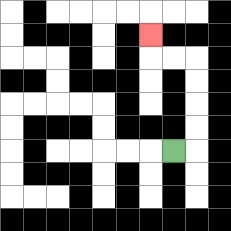{'start': '[7, 6]', 'end': '[6, 1]', 'path_directions': 'R,U,U,U,U,L,L,U', 'path_coordinates': '[[7, 6], [8, 6], [8, 5], [8, 4], [8, 3], [8, 2], [7, 2], [6, 2], [6, 1]]'}